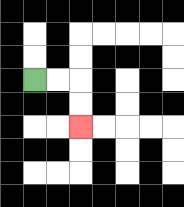{'start': '[1, 3]', 'end': '[3, 5]', 'path_directions': 'R,R,D,D', 'path_coordinates': '[[1, 3], [2, 3], [3, 3], [3, 4], [3, 5]]'}